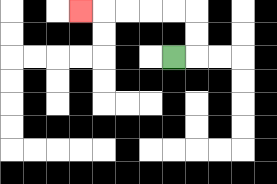{'start': '[7, 2]', 'end': '[3, 0]', 'path_directions': 'R,U,U,L,L,L,L,L', 'path_coordinates': '[[7, 2], [8, 2], [8, 1], [8, 0], [7, 0], [6, 0], [5, 0], [4, 0], [3, 0]]'}